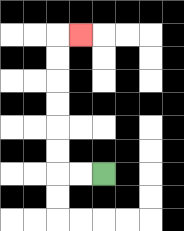{'start': '[4, 7]', 'end': '[3, 1]', 'path_directions': 'L,L,U,U,U,U,U,U,R', 'path_coordinates': '[[4, 7], [3, 7], [2, 7], [2, 6], [2, 5], [2, 4], [2, 3], [2, 2], [2, 1], [3, 1]]'}